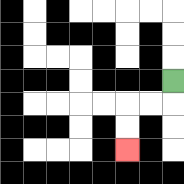{'start': '[7, 3]', 'end': '[5, 6]', 'path_directions': 'D,L,L,D,D', 'path_coordinates': '[[7, 3], [7, 4], [6, 4], [5, 4], [5, 5], [5, 6]]'}